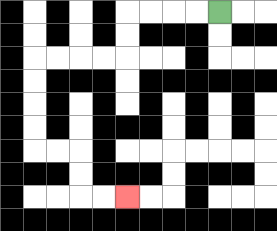{'start': '[9, 0]', 'end': '[5, 8]', 'path_directions': 'L,L,L,L,D,D,L,L,L,L,D,D,D,D,R,R,D,D,R,R', 'path_coordinates': '[[9, 0], [8, 0], [7, 0], [6, 0], [5, 0], [5, 1], [5, 2], [4, 2], [3, 2], [2, 2], [1, 2], [1, 3], [1, 4], [1, 5], [1, 6], [2, 6], [3, 6], [3, 7], [3, 8], [4, 8], [5, 8]]'}